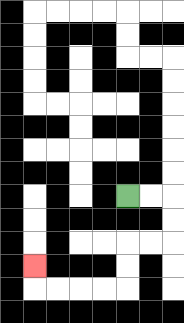{'start': '[5, 8]', 'end': '[1, 11]', 'path_directions': 'R,R,D,D,L,L,D,D,L,L,L,L,U', 'path_coordinates': '[[5, 8], [6, 8], [7, 8], [7, 9], [7, 10], [6, 10], [5, 10], [5, 11], [5, 12], [4, 12], [3, 12], [2, 12], [1, 12], [1, 11]]'}